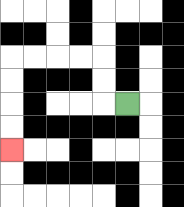{'start': '[5, 4]', 'end': '[0, 6]', 'path_directions': 'L,U,U,L,L,L,L,D,D,D,D', 'path_coordinates': '[[5, 4], [4, 4], [4, 3], [4, 2], [3, 2], [2, 2], [1, 2], [0, 2], [0, 3], [0, 4], [0, 5], [0, 6]]'}